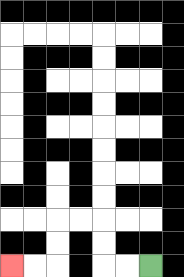{'start': '[6, 11]', 'end': '[0, 11]', 'path_directions': 'L,L,U,U,L,L,D,D,L,L', 'path_coordinates': '[[6, 11], [5, 11], [4, 11], [4, 10], [4, 9], [3, 9], [2, 9], [2, 10], [2, 11], [1, 11], [0, 11]]'}